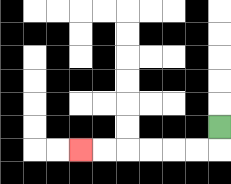{'start': '[9, 5]', 'end': '[3, 6]', 'path_directions': 'D,L,L,L,L,L,L', 'path_coordinates': '[[9, 5], [9, 6], [8, 6], [7, 6], [6, 6], [5, 6], [4, 6], [3, 6]]'}